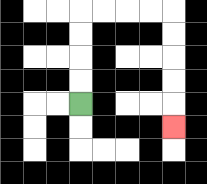{'start': '[3, 4]', 'end': '[7, 5]', 'path_directions': 'U,U,U,U,R,R,R,R,D,D,D,D,D', 'path_coordinates': '[[3, 4], [3, 3], [3, 2], [3, 1], [3, 0], [4, 0], [5, 0], [6, 0], [7, 0], [7, 1], [7, 2], [7, 3], [7, 4], [7, 5]]'}